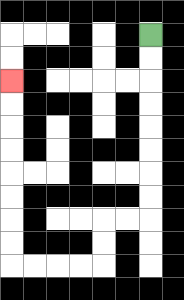{'start': '[6, 1]', 'end': '[0, 3]', 'path_directions': 'D,D,D,D,D,D,D,D,L,L,D,D,L,L,L,L,U,U,U,U,U,U,U,U', 'path_coordinates': '[[6, 1], [6, 2], [6, 3], [6, 4], [6, 5], [6, 6], [6, 7], [6, 8], [6, 9], [5, 9], [4, 9], [4, 10], [4, 11], [3, 11], [2, 11], [1, 11], [0, 11], [0, 10], [0, 9], [0, 8], [0, 7], [0, 6], [0, 5], [0, 4], [0, 3]]'}